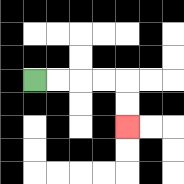{'start': '[1, 3]', 'end': '[5, 5]', 'path_directions': 'R,R,R,R,D,D', 'path_coordinates': '[[1, 3], [2, 3], [3, 3], [4, 3], [5, 3], [5, 4], [5, 5]]'}